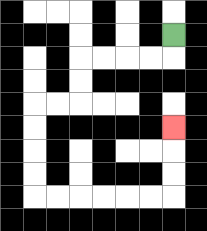{'start': '[7, 1]', 'end': '[7, 5]', 'path_directions': 'D,L,L,L,L,D,D,L,L,D,D,D,D,R,R,R,R,R,R,U,U,U', 'path_coordinates': '[[7, 1], [7, 2], [6, 2], [5, 2], [4, 2], [3, 2], [3, 3], [3, 4], [2, 4], [1, 4], [1, 5], [1, 6], [1, 7], [1, 8], [2, 8], [3, 8], [4, 8], [5, 8], [6, 8], [7, 8], [7, 7], [7, 6], [7, 5]]'}